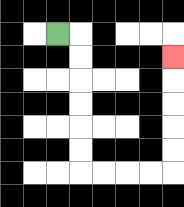{'start': '[2, 1]', 'end': '[7, 2]', 'path_directions': 'R,D,D,D,D,D,D,R,R,R,R,U,U,U,U,U', 'path_coordinates': '[[2, 1], [3, 1], [3, 2], [3, 3], [3, 4], [3, 5], [3, 6], [3, 7], [4, 7], [5, 7], [6, 7], [7, 7], [7, 6], [7, 5], [7, 4], [7, 3], [7, 2]]'}